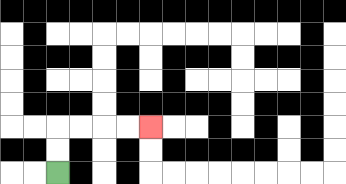{'start': '[2, 7]', 'end': '[6, 5]', 'path_directions': 'U,U,R,R,R,R', 'path_coordinates': '[[2, 7], [2, 6], [2, 5], [3, 5], [4, 5], [5, 5], [6, 5]]'}